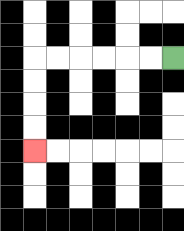{'start': '[7, 2]', 'end': '[1, 6]', 'path_directions': 'L,L,L,L,L,L,D,D,D,D', 'path_coordinates': '[[7, 2], [6, 2], [5, 2], [4, 2], [3, 2], [2, 2], [1, 2], [1, 3], [1, 4], [1, 5], [1, 6]]'}